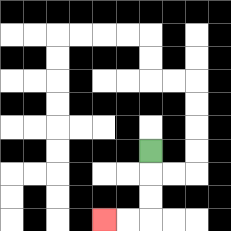{'start': '[6, 6]', 'end': '[4, 9]', 'path_directions': 'D,D,D,L,L', 'path_coordinates': '[[6, 6], [6, 7], [6, 8], [6, 9], [5, 9], [4, 9]]'}